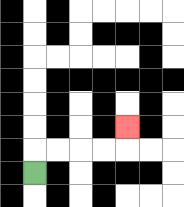{'start': '[1, 7]', 'end': '[5, 5]', 'path_directions': 'U,R,R,R,R,U', 'path_coordinates': '[[1, 7], [1, 6], [2, 6], [3, 6], [4, 6], [5, 6], [5, 5]]'}